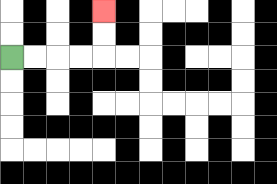{'start': '[0, 2]', 'end': '[4, 0]', 'path_directions': 'R,R,R,R,U,U', 'path_coordinates': '[[0, 2], [1, 2], [2, 2], [3, 2], [4, 2], [4, 1], [4, 0]]'}